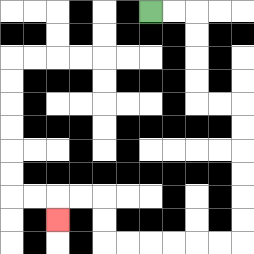{'start': '[6, 0]', 'end': '[2, 9]', 'path_directions': 'R,R,D,D,D,D,R,R,D,D,D,D,D,D,L,L,L,L,L,L,U,U,L,L,D', 'path_coordinates': '[[6, 0], [7, 0], [8, 0], [8, 1], [8, 2], [8, 3], [8, 4], [9, 4], [10, 4], [10, 5], [10, 6], [10, 7], [10, 8], [10, 9], [10, 10], [9, 10], [8, 10], [7, 10], [6, 10], [5, 10], [4, 10], [4, 9], [4, 8], [3, 8], [2, 8], [2, 9]]'}